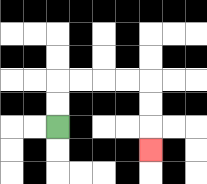{'start': '[2, 5]', 'end': '[6, 6]', 'path_directions': 'U,U,R,R,R,R,D,D,D', 'path_coordinates': '[[2, 5], [2, 4], [2, 3], [3, 3], [4, 3], [5, 3], [6, 3], [6, 4], [6, 5], [6, 6]]'}